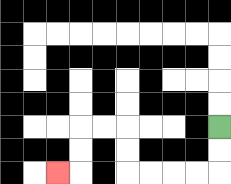{'start': '[9, 5]', 'end': '[2, 7]', 'path_directions': 'D,D,L,L,L,L,U,U,L,L,D,D,L', 'path_coordinates': '[[9, 5], [9, 6], [9, 7], [8, 7], [7, 7], [6, 7], [5, 7], [5, 6], [5, 5], [4, 5], [3, 5], [3, 6], [3, 7], [2, 7]]'}